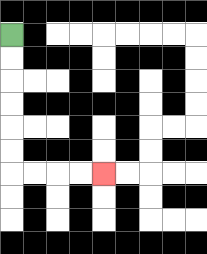{'start': '[0, 1]', 'end': '[4, 7]', 'path_directions': 'D,D,D,D,D,D,R,R,R,R', 'path_coordinates': '[[0, 1], [0, 2], [0, 3], [0, 4], [0, 5], [0, 6], [0, 7], [1, 7], [2, 7], [3, 7], [4, 7]]'}